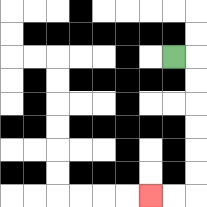{'start': '[7, 2]', 'end': '[6, 8]', 'path_directions': 'R,D,D,D,D,D,D,L,L', 'path_coordinates': '[[7, 2], [8, 2], [8, 3], [8, 4], [8, 5], [8, 6], [8, 7], [8, 8], [7, 8], [6, 8]]'}